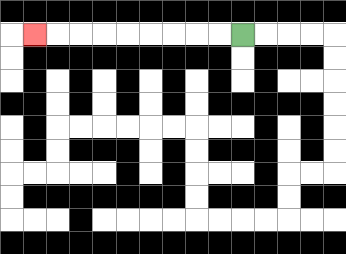{'start': '[10, 1]', 'end': '[1, 1]', 'path_directions': 'L,L,L,L,L,L,L,L,L', 'path_coordinates': '[[10, 1], [9, 1], [8, 1], [7, 1], [6, 1], [5, 1], [4, 1], [3, 1], [2, 1], [1, 1]]'}